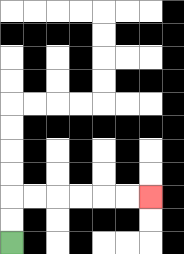{'start': '[0, 10]', 'end': '[6, 8]', 'path_directions': 'U,U,R,R,R,R,R,R', 'path_coordinates': '[[0, 10], [0, 9], [0, 8], [1, 8], [2, 8], [3, 8], [4, 8], [5, 8], [6, 8]]'}